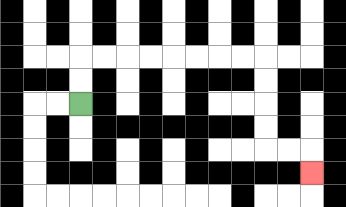{'start': '[3, 4]', 'end': '[13, 7]', 'path_directions': 'U,U,R,R,R,R,R,R,R,R,D,D,D,D,R,R,D', 'path_coordinates': '[[3, 4], [3, 3], [3, 2], [4, 2], [5, 2], [6, 2], [7, 2], [8, 2], [9, 2], [10, 2], [11, 2], [11, 3], [11, 4], [11, 5], [11, 6], [12, 6], [13, 6], [13, 7]]'}